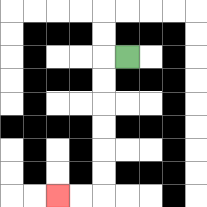{'start': '[5, 2]', 'end': '[2, 8]', 'path_directions': 'L,D,D,D,D,D,D,L,L', 'path_coordinates': '[[5, 2], [4, 2], [4, 3], [4, 4], [4, 5], [4, 6], [4, 7], [4, 8], [3, 8], [2, 8]]'}